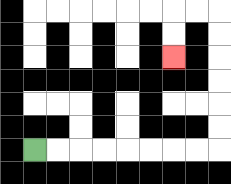{'start': '[1, 6]', 'end': '[7, 2]', 'path_directions': 'R,R,R,R,R,R,R,R,U,U,U,U,U,U,L,L,D,D', 'path_coordinates': '[[1, 6], [2, 6], [3, 6], [4, 6], [5, 6], [6, 6], [7, 6], [8, 6], [9, 6], [9, 5], [9, 4], [9, 3], [9, 2], [9, 1], [9, 0], [8, 0], [7, 0], [7, 1], [7, 2]]'}